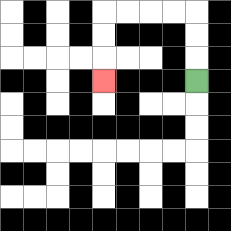{'start': '[8, 3]', 'end': '[4, 3]', 'path_directions': 'U,U,U,L,L,L,L,D,D,D', 'path_coordinates': '[[8, 3], [8, 2], [8, 1], [8, 0], [7, 0], [6, 0], [5, 0], [4, 0], [4, 1], [4, 2], [4, 3]]'}